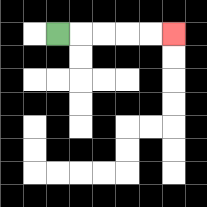{'start': '[2, 1]', 'end': '[7, 1]', 'path_directions': 'R,R,R,R,R', 'path_coordinates': '[[2, 1], [3, 1], [4, 1], [5, 1], [6, 1], [7, 1]]'}